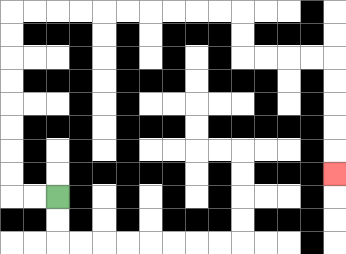{'start': '[2, 8]', 'end': '[14, 7]', 'path_directions': 'L,L,U,U,U,U,U,U,U,U,R,R,R,R,R,R,R,R,R,R,D,D,R,R,R,R,D,D,D,D,D', 'path_coordinates': '[[2, 8], [1, 8], [0, 8], [0, 7], [0, 6], [0, 5], [0, 4], [0, 3], [0, 2], [0, 1], [0, 0], [1, 0], [2, 0], [3, 0], [4, 0], [5, 0], [6, 0], [7, 0], [8, 0], [9, 0], [10, 0], [10, 1], [10, 2], [11, 2], [12, 2], [13, 2], [14, 2], [14, 3], [14, 4], [14, 5], [14, 6], [14, 7]]'}